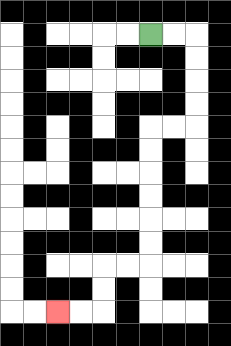{'start': '[6, 1]', 'end': '[2, 13]', 'path_directions': 'R,R,D,D,D,D,L,L,D,D,D,D,D,D,L,L,D,D,L,L', 'path_coordinates': '[[6, 1], [7, 1], [8, 1], [8, 2], [8, 3], [8, 4], [8, 5], [7, 5], [6, 5], [6, 6], [6, 7], [6, 8], [6, 9], [6, 10], [6, 11], [5, 11], [4, 11], [4, 12], [4, 13], [3, 13], [2, 13]]'}